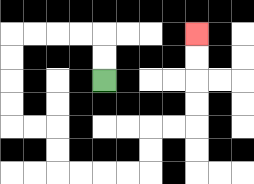{'start': '[4, 3]', 'end': '[8, 1]', 'path_directions': 'U,U,L,L,L,L,D,D,D,D,R,R,D,D,R,R,R,R,U,U,R,R,U,U,U,U', 'path_coordinates': '[[4, 3], [4, 2], [4, 1], [3, 1], [2, 1], [1, 1], [0, 1], [0, 2], [0, 3], [0, 4], [0, 5], [1, 5], [2, 5], [2, 6], [2, 7], [3, 7], [4, 7], [5, 7], [6, 7], [6, 6], [6, 5], [7, 5], [8, 5], [8, 4], [8, 3], [8, 2], [8, 1]]'}